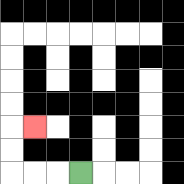{'start': '[3, 7]', 'end': '[1, 5]', 'path_directions': 'L,L,L,U,U,R', 'path_coordinates': '[[3, 7], [2, 7], [1, 7], [0, 7], [0, 6], [0, 5], [1, 5]]'}